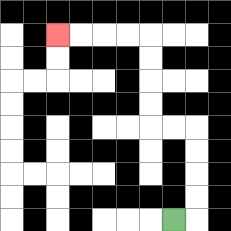{'start': '[7, 9]', 'end': '[2, 1]', 'path_directions': 'R,U,U,U,U,L,L,U,U,U,U,L,L,L,L', 'path_coordinates': '[[7, 9], [8, 9], [8, 8], [8, 7], [8, 6], [8, 5], [7, 5], [6, 5], [6, 4], [6, 3], [6, 2], [6, 1], [5, 1], [4, 1], [3, 1], [2, 1]]'}